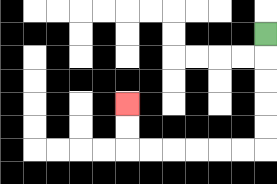{'start': '[11, 1]', 'end': '[5, 4]', 'path_directions': 'D,D,D,D,D,L,L,L,L,L,L,U,U', 'path_coordinates': '[[11, 1], [11, 2], [11, 3], [11, 4], [11, 5], [11, 6], [10, 6], [9, 6], [8, 6], [7, 6], [6, 6], [5, 6], [5, 5], [5, 4]]'}